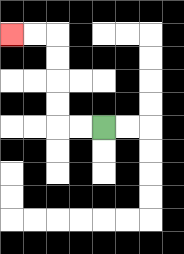{'start': '[4, 5]', 'end': '[0, 1]', 'path_directions': 'L,L,U,U,U,U,L,L', 'path_coordinates': '[[4, 5], [3, 5], [2, 5], [2, 4], [2, 3], [2, 2], [2, 1], [1, 1], [0, 1]]'}